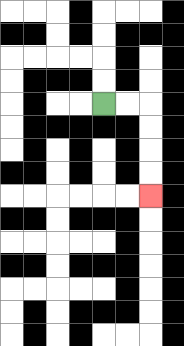{'start': '[4, 4]', 'end': '[6, 8]', 'path_directions': 'R,R,D,D,D,D', 'path_coordinates': '[[4, 4], [5, 4], [6, 4], [6, 5], [6, 6], [6, 7], [6, 8]]'}